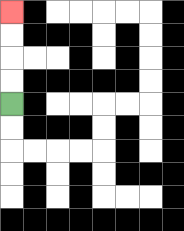{'start': '[0, 4]', 'end': '[0, 0]', 'path_directions': 'U,U,U,U', 'path_coordinates': '[[0, 4], [0, 3], [0, 2], [0, 1], [0, 0]]'}